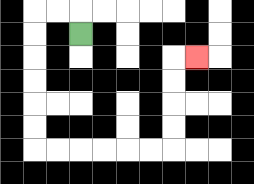{'start': '[3, 1]', 'end': '[8, 2]', 'path_directions': 'U,L,L,D,D,D,D,D,D,R,R,R,R,R,R,U,U,U,U,R', 'path_coordinates': '[[3, 1], [3, 0], [2, 0], [1, 0], [1, 1], [1, 2], [1, 3], [1, 4], [1, 5], [1, 6], [2, 6], [3, 6], [4, 6], [5, 6], [6, 6], [7, 6], [7, 5], [7, 4], [7, 3], [7, 2], [8, 2]]'}